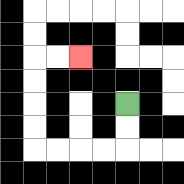{'start': '[5, 4]', 'end': '[3, 2]', 'path_directions': 'D,D,L,L,L,L,U,U,U,U,R,R', 'path_coordinates': '[[5, 4], [5, 5], [5, 6], [4, 6], [3, 6], [2, 6], [1, 6], [1, 5], [1, 4], [1, 3], [1, 2], [2, 2], [3, 2]]'}